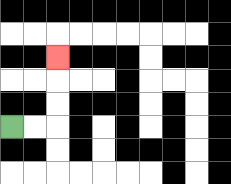{'start': '[0, 5]', 'end': '[2, 2]', 'path_directions': 'R,R,U,U,U', 'path_coordinates': '[[0, 5], [1, 5], [2, 5], [2, 4], [2, 3], [2, 2]]'}